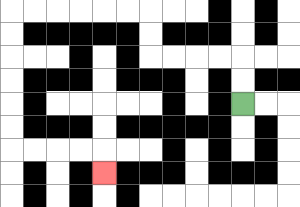{'start': '[10, 4]', 'end': '[4, 7]', 'path_directions': 'U,U,L,L,L,L,U,U,L,L,L,L,L,L,D,D,D,D,D,D,R,R,R,R,D', 'path_coordinates': '[[10, 4], [10, 3], [10, 2], [9, 2], [8, 2], [7, 2], [6, 2], [6, 1], [6, 0], [5, 0], [4, 0], [3, 0], [2, 0], [1, 0], [0, 0], [0, 1], [0, 2], [0, 3], [0, 4], [0, 5], [0, 6], [1, 6], [2, 6], [3, 6], [4, 6], [4, 7]]'}